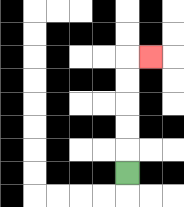{'start': '[5, 7]', 'end': '[6, 2]', 'path_directions': 'U,U,U,U,U,R', 'path_coordinates': '[[5, 7], [5, 6], [5, 5], [5, 4], [5, 3], [5, 2], [6, 2]]'}